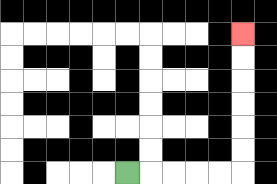{'start': '[5, 7]', 'end': '[10, 1]', 'path_directions': 'R,R,R,R,R,U,U,U,U,U,U', 'path_coordinates': '[[5, 7], [6, 7], [7, 7], [8, 7], [9, 7], [10, 7], [10, 6], [10, 5], [10, 4], [10, 3], [10, 2], [10, 1]]'}